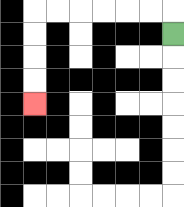{'start': '[7, 1]', 'end': '[1, 4]', 'path_directions': 'U,L,L,L,L,L,L,D,D,D,D', 'path_coordinates': '[[7, 1], [7, 0], [6, 0], [5, 0], [4, 0], [3, 0], [2, 0], [1, 0], [1, 1], [1, 2], [1, 3], [1, 4]]'}